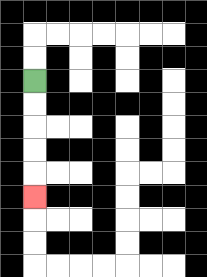{'start': '[1, 3]', 'end': '[1, 8]', 'path_directions': 'D,D,D,D,D', 'path_coordinates': '[[1, 3], [1, 4], [1, 5], [1, 6], [1, 7], [1, 8]]'}